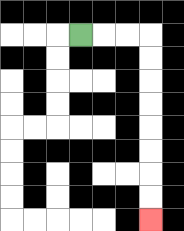{'start': '[3, 1]', 'end': '[6, 9]', 'path_directions': 'R,R,R,D,D,D,D,D,D,D,D', 'path_coordinates': '[[3, 1], [4, 1], [5, 1], [6, 1], [6, 2], [6, 3], [6, 4], [6, 5], [6, 6], [6, 7], [6, 8], [6, 9]]'}